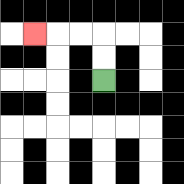{'start': '[4, 3]', 'end': '[1, 1]', 'path_directions': 'U,U,L,L,L', 'path_coordinates': '[[4, 3], [4, 2], [4, 1], [3, 1], [2, 1], [1, 1]]'}